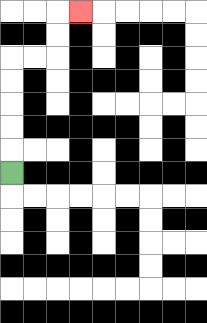{'start': '[0, 7]', 'end': '[3, 0]', 'path_directions': 'U,U,U,U,U,R,R,U,U,R', 'path_coordinates': '[[0, 7], [0, 6], [0, 5], [0, 4], [0, 3], [0, 2], [1, 2], [2, 2], [2, 1], [2, 0], [3, 0]]'}